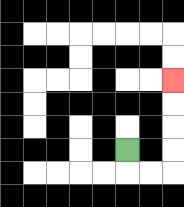{'start': '[5, 6]', 'end': '[7, 3]', 'path_directions': 'D,R,R,U,U,U,U', 'path_coordinates': '[[5, 6], [5, 7], [6, 7], [7, 7], [7, 6], [7, 5], [7, 4], [7, 3]]'}